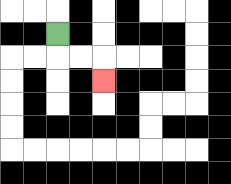{'start': '[2, 1]', 'end': '[4, 3]', 'path_directions': 'D,R,R,D', 'path_coordinates': '[[2, 1], [2, 2], [3, 2], [4, 2], [4, 3]]'}